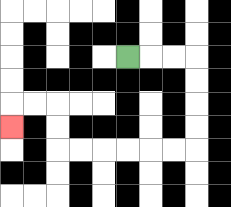{'start': '[5, 2]', 'end': '[0, 5]', 'path_directions': 'R,R,R,D,D,D,D,L,L,L,L,L,L,U,U,L,L,D', 'path_coordinates': '[[5, 2], [6, 2], [7, 2], [8, 2], [8, 3], [8, 4], [8, 5], [8, 6], [7, 6], [6, 6], [5, 6], [4, 6], [3, 6], [2, 6], [2, 5], [2, 4], [1, 4], [0, 4], [0, 5]]'}